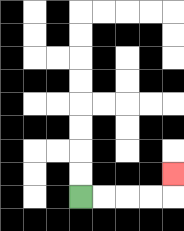{'start': '[3, 8]', 'end': '[7, 7]', 'path_directions': 'R,R,R,R,U', 'path_coordinates': '[[3, 8], [4, 8], [5, 8], [6, 8], [7, 8], [7, 7]]'}